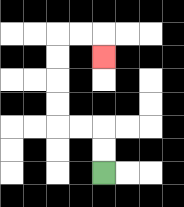{'start': '[4, 7]', 'end': '[4, 2]', 'path_directions': 'U,U,L,L,U,U,U,U,R,R,D', 'path_coordinates': '[[4, 7], [4, 6], [4, 5], [3, 5], [2, 5], [2, 4], [2, 3], [2, 2], [2, 1], [3, 1], [4, 1], [4, 2]]'}